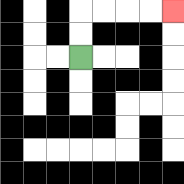{'start': '[3, 2]', 'end': '[7, 0]', 'path_directions': 'U,U,R,R,R,R', 'path_coordinates': '[[3, 2], [3, 1], [3, 0], [4, 0], [5, 0], [6, 0], [7, 0]]'}